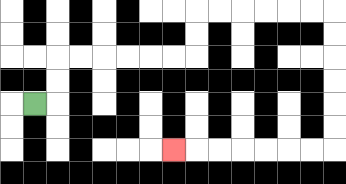{'start': '[1, 4]', 'end': '[7, 6]', 'path_directions': 'R,U,U,R,R,R,R,R,R,U,U,R,R,R,R,R,R,D,D,D,D,D,D,L,L,L,L,L,L,L', 'path_coordinates': '[[1, 4], [2, 4], [2, 3], [2, 2], [3, 2], [4, 2], [5, 2], [6, 2], [7, 2], [8, 2], [8, 1], [8, 0], [9, 0], [10, 0], [11, 0], [12, 0], [13, 0], [14, 0], [14, 1], [14, 2], [14, 3], [14, 4], [14, 5], [14, 6], [13, 6], [12, 6], [11, 6], [10, 6], [9, 6], [8, 6], [7, 6]]'}